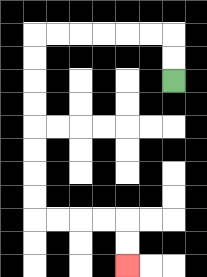{'start': '[7, 3]', 'end': '[5, 11]', 'path_directions': 'U,U,L,L,L,L,L,L,D,D,D,D,D,D,D,D,R,R,R,R,D,D', 'path_coordinates': '[[7, 3], [7, 2], [7, 1], [6, 1], [5, 1], [4, 1], [3, 1], [2, 1], [1, 1], [1, 2], [1, 3], [1, 4], [1, 5], [1, 6], [1, 7], [1, 8], [1, 9], [2, 9], [3, 9], [4, 9], [5, 9], [5, 10], [5, 11]]'}